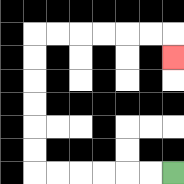{'start': '[7, 7]', 'end': '[7, 2]', 'path_directions': 'L,L,L,L,L,L,U,U,U,U,U,U,R,R,R,R,R,R,D', 'path_coordinates': '[[7, 7], [6, 7], [5, 7], [4, 7], [3, 7], [2, 7], [1, 7], [1, 6], [1, 5], [1, 4], [1, 3], [1, 2], [1, 1], [2, 1], [3, 1], [4, 1], [5, 1], [6, 1], [7, 1], [7, 2]]'}